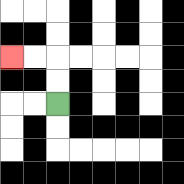{'start': '[2, 4]', 'end': '[0, 2]', 'path_directions': 'U,U,L,L', 'path_coordinates': '[[2, 4], [2, 3], [2, 2], [1, 2], [0, 2]]'}